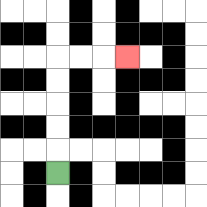{'start': '[2, 7]', 'end': '[5, 2]', 'path_directions': 'U,U,U,U,U,R,R,R', 'path_coordinates': '[[2, 7], [2, 6], [2, 5], [2, 4], [2, 3], [2, 2], [3, 2], [4, 2], [5, 2]]'}